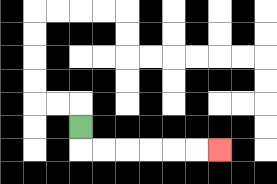{'start': '[3, 5]', 'end': '[9, 6]', 'path_directions': 'D,R,R,R,R,R,R', 'path_coordinates': '[[3, 5], [3, 6], [4, 6], [5, 6], [6, 6], [7, 6], [8, 6], [9, 6]]'}